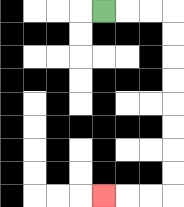{'start': '[4, 0]', 'end': '[4, 8]', 'path_directions': 'R,R,R,D,D,D,D,D,D,D,D,L,L,L', 'path_coordinates': '[[4, 0], [5, 0], [6, 0], [7, 0], [7, 1], [7, 2], [7, 3], [7, 4], [7, 5], [7, 6], [7, 7], [7, 8], [6, 8], [5, 8], [4, 8]]'}